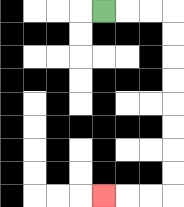{'start': '[4, 0]', 'end': '[4, 8]', 'path_directions': 'R,R,R,D,D,D,D,D,D,D,D,L,L,L', 'path_coordinates': '[[4, 0], [5, 0], [6, 0], [7, 0], [7, 1], [7, 2], [7, 3], [7, 4], [7, 5], [7, 6], [7, 7], [7, 8], [6, 8], [5, 8], [4, 8]]'}